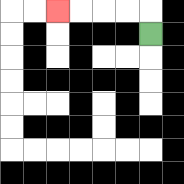{'start': '[6, 1]', 'end': '[2, 0]', 'path_directions': 'U,L,L,L,L', 'path_coordinates': '[[6, 1], [6, 0], [5, 0], [4, 0], [3, 0], [2, 0]]'}